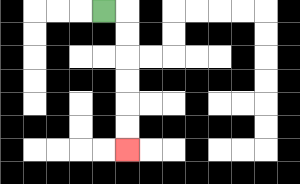{'start': '[4, 0]', 'end': '[5, 6]', 'path_directions': 'R,D,D,D,D,D,D', 'path_coordinates': '[[4, 0], [5, 0], [5, 1], [5, 2], [5, 3], [5, 4], [5, 5], [5, 6]]'}